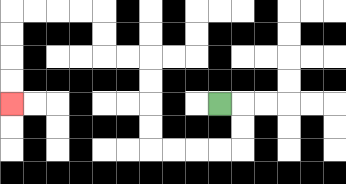{'start': '[9, 4]', 'end': '[0, 4]', 'path_directions': 'R,D,D,L,L,L,L,U,U,U,U,L,L,U,U,L,L,L,L,D,D,D,D', 'path_coordinates': '[[9, 4], [10, 4], [10, 5], [10, 6], [9, 6], [8, 6], [7, 6], [6, 6], [6, 5], [6, 4], [6, 3], [6, 2], [5, 2], [4, 2], [4, 1], [4, 0], [3, 0], [2, 0], [1, 0], [0, 0], [0, 1], [0, 2], [0, 3], [0, 4]]'}